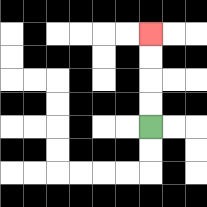{'start': '[6, 5]', 'end': '[6, 1]', 'path_directions': 'U,U,U,U', 'path_coordinates': '[[6, 5], [6, 4], [6, 3], [6, 2], [6, 1]]'}